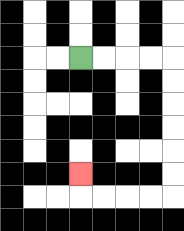{'start': '[3, 2]', 'end': '[3, 7]', 'path_directions': 'R,R,R,R,D,D,D,D,D,D,L,L,L,L,U', 'path_coordinates': '[[3, 2], [4, 2], [5, 2], [6, 2], [7, 2], [7, 3], [7, 4], [7, 5], [7, 6], [7, 7], [7, 8], [6, 8], [5, 8], [4, 8], [3, 8], [3, 7]]'}